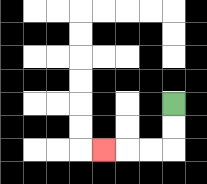{'start': '[7, 4]', 'end': '[4, 6]', 'path_directions': 'D,D,L,L,L', 'path_coordinates': '[[7, 4], [7, 5], [7, 6], [6, 6], [5, 6], [4, 6]]'}